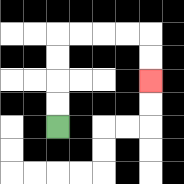{'start': '[2, 5]', 'end': '[6, 3]', 'path_directions': 'U,U,U,U,R,R,R,R,D,D', 'path_coordinates': '[[2, 5], [2, 4], [2, 3], [2, 2], [2, 1], [3, 1], [4, 1], [5, 1], [6, 1], [6, 2], [6, 3]]'}